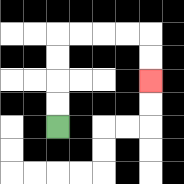{'start': '[2, 5]', 'end': '[6, 3]', 'path_directions': 'U,U,U,U,R,R,R,R,D,D', 'path_coordinates': '[[2, 5], [2, 4], [2, 3], [2, 2], [2, 1], [3, 1], [4, 1], [5, 1], [6, 1], [6, 2], [6, 3]]'}